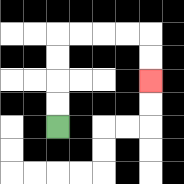{'start': '[2, 5]', 'end': '[6, 3]', 'path_directions': 'U,U,U,U,R,R,R,R,D,D', 'path_coordinates': '[[2, 5], [2, 4], [2, 3], [2, 2], [2, 1], [3, 1], [4, 1], [5, 1], [6, 1], [6, 2], [6, 3]]'}